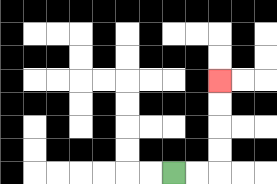{'start': '[7, 7]', 'end': '[9, 3]', 'path_directions': 'R,R,U,U,U,U', 'path_coordinates': '[[7, 7], [8, 7], [9, 7], [9, 6], [9, 5], [9, 4], [9, 3]]'}